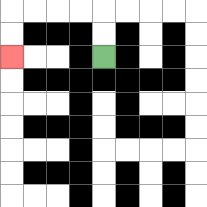{'start': '[4, 2]', 'end': '[0, 2]', 'path_directions': 'U,U,L,L,L,L,D,D', 'path_coordinates': '[[4, 2], [4, 1], [4, 0], [3, 0], [2, 0], [1, 0], [0, 0], [0, 1], [0, 2]]'}